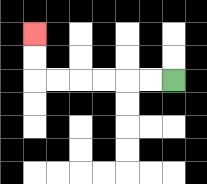{'start': '[7, 3]', 'end': '[1, 1]', 'path_directions': 'L,L,L,L,L,L,U,U', 'path_coordinates': '[[7, 3], [6, 3], [5, 3], [4, 3], [3, 3], [2, 3], [1, 3], [1, 2], [1, 1]]'}